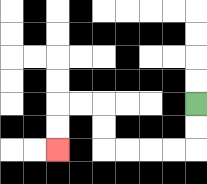{'start': '[8, 4]', 'end': '[2, 6]', 'path_directions': 'D,D,L,L,L,L,U,U,L,L,D,D', 'path_coordinates': '[[8, 4], [8, 5], [8, 6], [7, 6], [6, 6], [5, 6], [4, 6], [4, 5], [4, 4], [3, 4], [2, 4], [2, 5], [2, 6]]'}